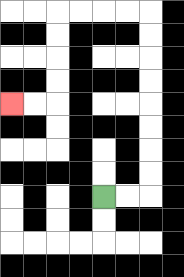{'start': '[4, 8]', 'end': '[0, 4]', 'path_directions': 'R,R,U,U,U,U,U,U,U,U,L,L,L,L,D,D,D,D,L,L', 'path_coordinates': '[[4, 8], [5, 8], [6, 8], [6, 7], [6, 6], [6, 5], [6, 4], [6, 3], [6, 2], [6, 1], [6, 0], [5, 0], [4, 0], [3, 0], [2, 0], [2, 1], [2, 2], [2, 3], [2, 4], [1, 4], [0, 4]]'}